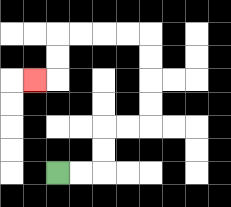{'start': '[2, 7]', 'end': '[1, 3]', 'path_directions': 'R,R,U,U,R,R,U,U,U,U,L,L,L,L,D,D,L', 'path_coordinates': '[[2, 7], [3, 7], [4, 7], [4, 6], [4, 5], [5, 5], [6, 5], [6, 4], [6, 3], [6, 2], [6, 1], [5, 1], [4, 1], [3, 1], [2, 1], [2, 2], [2, 3], [1, 3]]'}